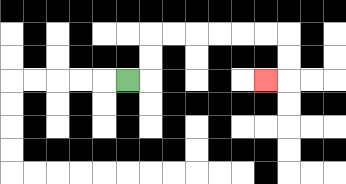{'start': '[5, 3]', 'end': '[11, 3]', 'path_directions': 'R,U,U,R,R,R,R,R,R,D,D,L', 'path_coordinates': '[[5, 3], [6, 3], [6, 2], [6, 1], [7, 1], [8, 1], [9, 1], [10, 1], [11, 1], [12, 1], [12, 2], [12, 3], [11, 3]]'}